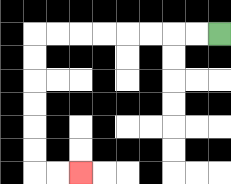{'start': '[9, 1]', 'end': '[3, 7]', 'path_directions': 'L,L,L,L,L,L,L,L,D,D,D,D,D,D,R,R', 'path_coordinates': '[[9, 1], [8, 1], [7, 1], [6, 1], [5, 1], [4, 1], [3, 1], [2, 1], [1, 1], [1, 2], [1, 3], [1, 4], [1, 5], [1, 6], [1, 7], [2, 7], [3, 7]]'}